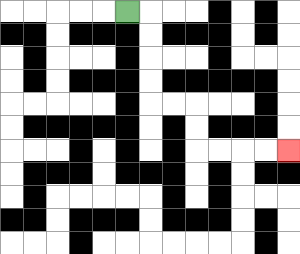{'start': '[5, 0]', 'end': '[12, 6]', 'path_directions': 'R,D,D,D,D,R,R,D,D,R,R,R,R', 'path_coordinates': '[[5, 0], [6, 0], [6, 1], [6, 2], [6, 3], [6, 4], [7, 4], [8, 4], [8, 5], [8, 6], [9, 6], [10, 6], [11, 6], [12, 6]]'}